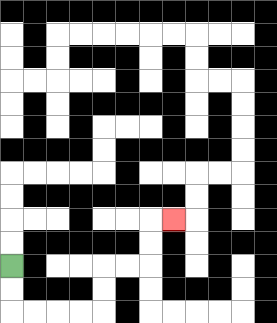{'start': '[0, 11]', 'end': '[7, 9]', 'path_directions': 'D,D,R,R,R,R,U,U,R,R,U,U,R', 'path_coordinates': '[[0, 11], [0, 12], [0, 13], [1, 13], [2, 13], [3, 13], [4, 13], [4, 12], [4, 11], [5, 11], [6, 11], [6, 10], [6, 9], [7, 9]]'}